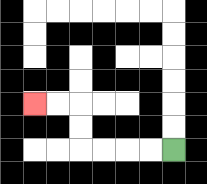{'start': '[7, 6]', 'end': '[1, 4]', 'path_directions': 'L,L,L,L,U,U,L,L', 'path_coordinates': '[[7, 6], [6, 6], [5, 6], [4, 6], [3, 6], [3, 5], [3, 4], [2, 4], [1, 4]]'}